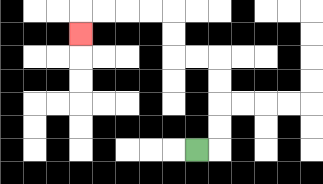{'start': '[8, 6]', 'end': '[3, 1]', 'path_directions': 'R,U,U,U,U,L,L,U,U,L,L,L,L,D', 'path_coordinates': '[[8, 6], [9, 6], [9, 5], [9, 4], [9, 3], [9, 2], [8, 2], [7, 2], [7, 1], [7, 0], [6, 0], [5, 0], [4, 0], [3, 0], [3, 1]]'}